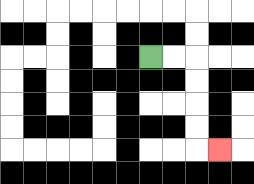{'start': '[6, 2]', 'end': '[9, 6]', 'path_directions': 'R,R,D,D,D,D,R', 'path_coordinates': '[[6, 2], [7, 2], [8, 2], [8, 3], [8, 4], [8, 5], [8, 6], [9, 6]]'}